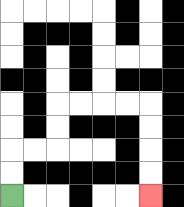{'start': '[0, 8]', 'end': '[6, 8]', 'path_directions': 'U,U,R,R,U,U,R,R,R,R,D,D,D,D', 'path_coordinates': '[[0, 8], [0, 7], [0, 6], [1, 6], [2, 6], [2, 5], [2, 4], [3, 4], [4, 4], [5, 4], [6, 4], [6, 5], [6, 6], [6, 7], [6, 8]]'}